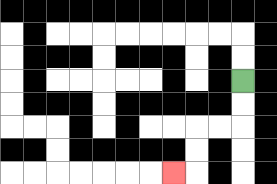{'start': '[10, 3]', 'end': '[7, 7]', 'path_directions': 'D,D,L,L,D,D,L', 'path_coordinates': '[[10, 3], [10, 4], [10, 5], [9, 5], [8, 5], [8, 6], [8, 7], [7, 7]]'}